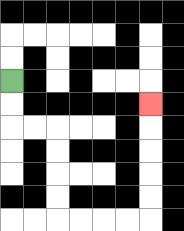{'start': '[0, 3]', 'end': '[6, 4]', 'path_directions': 'D,D,R,R,D,D,D,D,R,R,R,R,U,U,U,U,U', 'path_coordinates': '[[0, 3], [0, 4], [0, 5], [1, 5], [2, 5], [2, 6], [2, 7], [2, 8], [2, 9], [3, 9], [4, 9], [5, 9], [6, 9], [6, 8], [6, 7], [6, 6], [6, 5], [6, 4]]'}